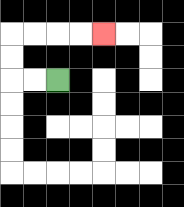{'start': '[2, 3]', 'end': '[4, 1]', 'path_directions': 'L,L,U,U,R,R,R,R', 'path_coordinates': '[[2, 3], [1, 3], [0, 3], [0, 2], [0, 1], [1, 1], [2, 1], [3, 1], [4, 1]]'}